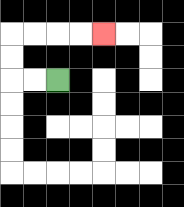{'start': '[2, 3]', 'end': '[4, 1]', 'path_directions': 'L,L,U,U,R,R,R,R', 'path_coordinates': '[[2, 3], [1, 3], [0, 3], [0, 2], [0, 1], [1, 1], [2, 1], [3, 1], [4, 1]]'}